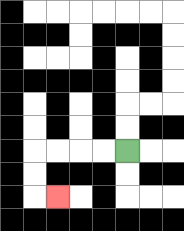{'start': '[5, 6]', 'end': '[2, 8]', 'path_directions': 'L,L,L,L,D,D,R', 'path_coordinates': '[[5, 6], [4, 6], [3, 6], [2, 6], [1, 6], [1, 7], [1, 8], [2, 8]]'}